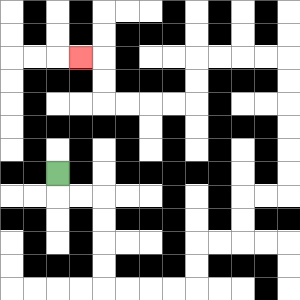{'start': '[2, 7]', 'end': '[3, 2]', 'path_directions': 'D,R,R,D,D,D,D,R,R,R,R,U,U,R,R,U,U,R,R,U,U,U,U,U,U,L,L,L,L,D,D,L,L,L,L,U,U,L', 'path_coordinates': '[[2, 7], [2, 8], [3, 8], [4, 8], [4, 9], [4, 10], [4, 11], [4, 12], [5, 12], [6, 12], [7, 12], [8, 12], [8, 11], [8, 10], [9, 10], [10, 10], [10, 9], [10, 8], [11, 8], [12, 8], [12, 7], [12, 6], [12, 5], [12, 4], [12, 3], [12, 2], [11, 2], [10, 2], [9, 2], [8, 2], [8, 3], [8, 4], [7, 4], [6, 4], [5, 4], [4, 4], [4, 3], [4, 2], [3, 2]]'}